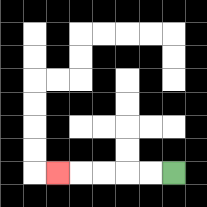{'start': '[7, 7]', 'end': '[2, 7]', 'path_directions': 'L,L,L,L,L', 'path_coordinates': '[[7, 7], [6, 7], [5, 7], [4, 7], [3, 7], [2, 7]]'}